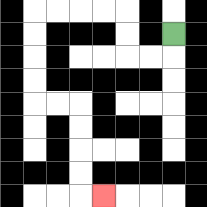{'start': '[7, 1]', 'end': '[4, 8]', 'path_directions': 'D,L,L,U,U,L,L,L,L,D,D,D,D,R,R,D,D,D,D,R', 'path_coordinates': '[[7, 1], [7, 2], [6, 2], [5, 2], [5, 1], [5, 0], [4, 0], [3, 0], [2, 0], [1, 0], [1, 1], [1, 2], [1, 3], [1, 4], [2, 4], [3, 4], [3, 5], [3, 6], [3, 7], [3, 8], [4, 8]]'}